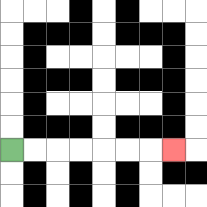{'start': '[0, 6]', 'end': '[7, 6]', 'path_directions': 'R,R,R,R,R,R,R', 'path_coordinates': '[[0, 6], [1, 6], [2, 6], [3, 6], [4, 6], [5, 6], [6, 6], [7, 6]]'}